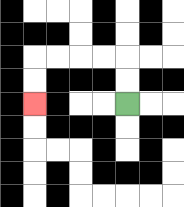{'start': '[5, 4]', 'end': '[1, 4]', 'path_directions': 'U,U,L,L,L,L,D,D', 'path_coordinates': '[[5, 4], [5, 3], [5, 2], [4, 2], [3, 2], [2, 2], [1, 2], [1, 3], [1, 4]]'}